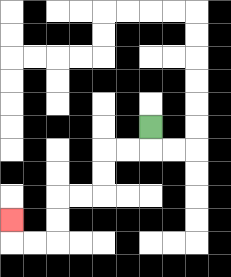{'start': '[6, 5]', 'end': '[0, 9]', 'path_directions': 'D,L,L,D,D,L,L,D,D,L,L,U', 'path_coordinates': '[[6, 5], [6, 6], [5, 6], [4, 6], [4, 7], [4, 8], [3, 8], [2, 8], [2, 9], [2, 10], [1, 10], [0, 10], [0, 9]]'}